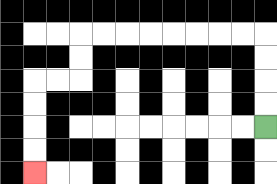{'start': '[11, 5]', 'end': '[1, 7]', 'path_directions': 'U,U,U,U,L,L,L,L,L,L,L,L,D,D,L,L,D,D,D,D', 'path_coordinates': '[[11, 5], [11, 4], [11, 3], [11, 2], [11, 1], [10, 1], [9, 1], [8, 1], [7, 1], [6, 1], [5, 1], [4, 1], [3, 1], [3, 2], [3, 3], [2, 3], [1, 3], [1, 4], [1, 5], [1, 6], [1, 7]]'}